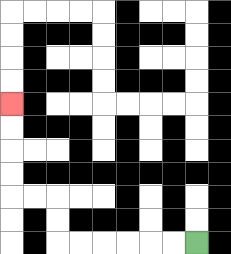{'start': '[8, 10]', 'end': '[0, 4]', 'path_directions': 'L,L,L,L,L,L,U,U,L,L,U,U,U,U', 'path_coordinates': '[[8, 10], [7, 10], [6, 10], [5, 10], [4, 10], [3, 10], [2, 10], [2, 9], [2, 8], [1, 8], [0, 8], [0, 7], [0, 6], [0, 5], [0, 4]]'}